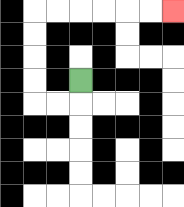{'start': '[3, 3]', 'end': '[7, 0]', 'path_directions': 'D,L,L,U,U,U,U,R,R,R,R,R,R', 'path_coordinates': '[[3, 3], [3, 4], [2, 4], [1, 4], [1, 3], [1, 2], [1, 1], [1, 0], [2, 0], [3, 0], [4, 0], [5, 0], [6, 0], [7, 0]]'}